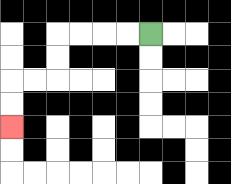{'start': '[6, 1]', 'end': '[0, 5]', 'path_directions': 'L,L,L,L,D,D,L,L,D,D', 'path_coordinates': '[[6, 1], [5, 1], [4, 1], [3, 1], [2, 1], [2, 2], [2, 3], [1, 3], [0, 3], [0, 4], [0, 5]]'}